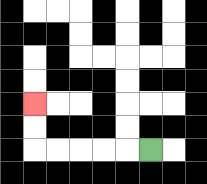{'start': '[6, 6]', 'end': '[1, 4]', 'path_directions': 'L,L,L,L,L,U,U', 'path_coordinates': '[[6, 6], [5, 6], [4, 6], [3, 6], [2, 6], [1, 6], [1, 5], [1, 4]]'}